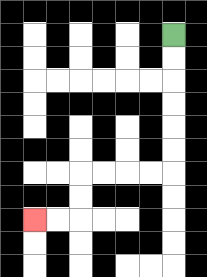{'start': '[7, 1]', 'end': '[1, 9]', 'path_directions': 'D,D,D,D,D,D,L,L,L,L,D,D,L,L', 'path_coordinates': '[[7, 1], [7, 2], [7, 3], [7, 4], [7, 5], [7, 6], [7, 7], [6, 7], [5, 7], [4, 7], [3, 7], [3, 8], [3, 9], [2, 9], [1, 9]]'}